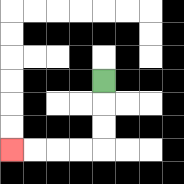{'start': '[4, 3]', 'end': '[0, 6]', 'path_directions': 'D,D,D,L,L,L,L', 'path_coordinates': '[[4, 3], [4, 4], [4, 5], [4, 6], [3, 6], [2, 6], [1, 6], [0, 6]]'}